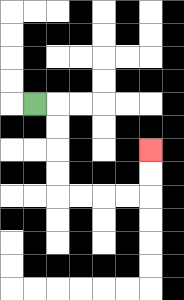{'start': '[1, 4]', 'end': '[6, 6]', 'path_directions': 'R,D,D,D,D,R,R,R,R,U,U', 'path_coordinates': '[[1, 4], [2, 4], [2, 5], [2, 6], [2, 7], [2, 8], [3, 8], [4, 8], [5, 8], [6, 8], [6, 7], [6, 6]]'}